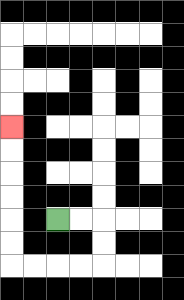{'start': '[2, 9]', 'end': '[0, 5]', 'path_directions': 'R,R,D,D,L,L,L,L,U,U,U,U,U,U', 'path_coordinates': '[[2, 9], [3, 9], [4, 9], [4, 10], [4, 11], [3, 11], [2, 11], [1, 11], [0, 11], [0, 10], [0, 9], [0, 8], [0, 7], [0, 6], [0, 5]]'}